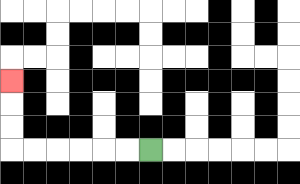{'start': '[6, 6]', 'end': '[0, 3]', 'path_directions': 'L,L,L,L,L,L,U,U,U', 'path_coordinates': '[[6, 6], [5, 6], [4, 6], [3, 6], [2, 6], [1, 6], [0, 6], [0, 5], [0, 4], [0, 3]]'}